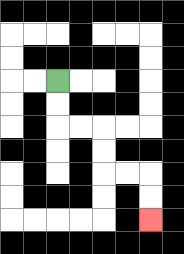{'start': '[2, 3]', 'end': '[6, 9]', 'path_directions': 'D,D,R,R,D,D,R,R,D,D', 'path_coordinates': '[[2, 3], [2, 4], [2, 5], [3, 5], [4, 5], [4, 6], [4, 7], [5, 7], [6, 7], [6, 8], [6, 9]]'}